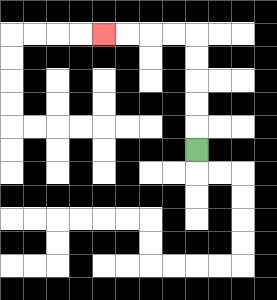{'start': '[8, 6]', 'end': '[4, 1]', 'path_directions': 'U,U,U,U,U,L,L,L,L', 'path_coordinates': '[[8, 6], [8, 5], [8, 4], [8, 3], [8, 2], [8, 1], [7, 1], [6, 1], [5, 1], [4, 1]]'}